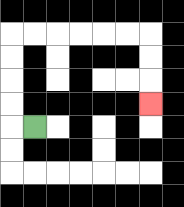{'start': '[1, 5]', 'end': '[6, 4]', 'path_directions': 'L,U,U,U,U,R,R,R,R,R,R,D,D,D', 'path_coordinates': '[[1, 5], [0, 5], [0, 4], [0, 3], [0, 2], [0, 1], [1, 1], [2, 1], [3, 1], [4, 1], [5, 1], [6, 1], [6, 2], [6, 3], [6, 4]]'}